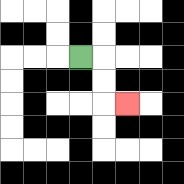{'start': '[3, 2]', 'end': '[5, 4]', 'path_directions': 'R,D,D,R', 'path_coordinates': '[[3, 2], [4, 2], [4, 3], [4, 4], [5, 4]]'}